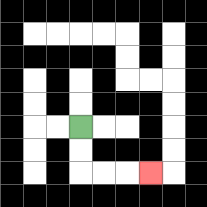{'start': '[3, 5]', 'end': '[6, 7]', 'path_directions': 'D,D,R,R,R', 'path_coordinates': '[[3, 5], [3, 6], [3, 7], [4, 7], [5, 7], [6, 7]]'}